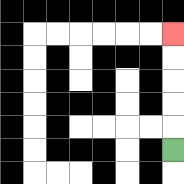{'start': '[7, 6]', 'end': '[7, 1]', 'path_directions': 'U,U,U,U,U', 'path_coordinates': '[[7, 6], [7, 5], [7, 4], [7, 3], [7, 2], [7, 1]]'}